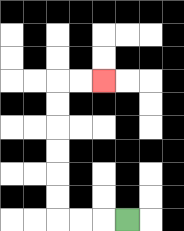{'start': '[5, 9]', 'end': '[4, 3]', 'path_directions': 'L,L,L,U,U,U,U,U,U,R,R', 'path_coordinates': '[[5, 9], [4, 9], [3, 9], [2, 9], [2, 8], [2, 7], [2, 6], [2, 5], [2, 4], [2, 3], [3, 3], [4, 3]]'}